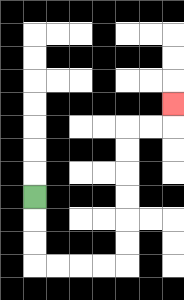{'start': '[1, 8]', 'end': '[7, 4]', 'path_directions': 'D,D,D,R,R,R,R,U,U,U,U,U,U,R,R,U', 'path_coordinates': '[[1, 8], [1, 9], [1, 10], [1, 11], [2, 11], [3, 11], [4, 11], [5, 11], [5, 10], [5, 9], [5, 8], [5, 7], [5, 6], [5, 5], [6, 5], [7, 5], [7, 4]]'}